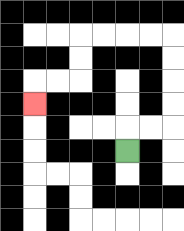{'start': '[5, 6]', 'end': '[1, 4]', 'path_directions': 'U,R,R,U,U,U,U,L,L,L,L,D,D,L,L,D', 'path_coordinates': '[[5, 6], [5, 5], [6, 5], [7, 5], [7, 4], [7, 3], [7, 2], [7, 1], [6, 1], [5, 1], [4, 1], [3, 1], [3, 2], [3, 3], [2, 3], [1, 3], [1, 4]]'}